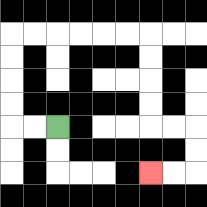{'start': '[2, 5]', 'end': '[6, 7]', 'path_directions': 'L,L,U,U,U,U,R,R,R,R,R,R,D,D,D,D,R,R,D,D,L,L', 'path_coordinates': '[[2, 5], [1, 5], [0, 5], [0, 4], [0, 3], [0, 2], [0, 1], [1, 1], [2, 1], [3, 1], [4, 1], [5, 1], [6, 1], [6, 2], [6, 3], [6, 4], [6, 5], [7, 5], [8, 5], [8, 6], [8, 7], [7, 7], [6, 7]]'}